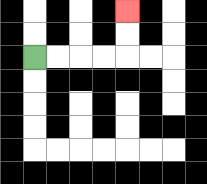{'start': '[1, 2]', 'end': '[5, 0]', 'path_directions': 'R,R,R,R,U,U', 'path_coordinates': '[[1, 2], [2, 2], [3, 2], [4, 2], [5, 2], [5, 1], [5, 0]]'}